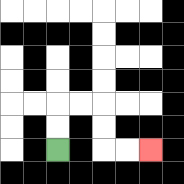{'start': '[2, 6]', 'end': '[6, 6]', 'path_directions': 'U,U,R,R,D,D,R,R', 'path_coordinates': '[[2, 6], [2, 5], [2, 4], [3, 4], [4, 4], [4, 5], [4, 6], [5, 6], [6, 6]]'}